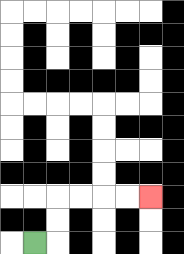{'start': '[1, 10]', 'end': '[6, 8]', 'path_directions': 'R,U,U,R,R,R,R', 'path_coordinates': '[[1, 10], [2, 10], [2, 9], [2, 8], [3, 8], [4, 8], [5, 8], [6, 8]]'}